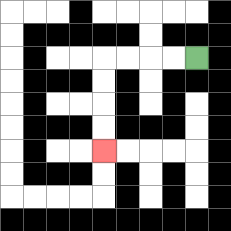{'start': '[8, 2]', 'end': '[4, 6]', 'path_directions': 'L,L,L,L,D,D,D,D', 'path_coordinates': '[[8, 2], [7, 2], [6, 2], [5, 2], [4, 2], [4, 3], [4, 4], [4, 5], [4, 6]]'}